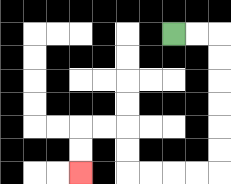{'start': '[7, 1]', 'end': '[3, 7]', 'path_directions': 'R,R,D,D,D,D,D,D,L,L,L,L,U,U,L,L,D,D', 'path_coordinates': '[[7, 1], [8, 1], [9, 1], [9, 2], [9, 3], [9, 4], [9, 5], [9, 6], [9, 7], [8, 7], [7, 7], [6, 7], [5, 7], [5, 6], [5, 5], [4, 5], [3, 5], [3, 6], [3, 7]]'}